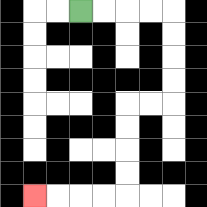{'start': '[3, 0]', 'end': '[1, 8]', 'path_directions': 'R,R,R,R,D,D,D,D,L,L,D,D,D,D,L,L,L,L', 'path_coordinates': '[[3, 0], [4, 0], [5, 0], [6, 0], [7, 0], [7, 1], [7, 2], [7, 3], [7, 4], [6, 4], [5, 4], [5, 5], [5, 6], [5, 7], [5, 8], [4, 8], [3, 8], [2, 8], [1, 8]]'}